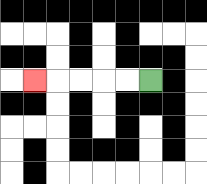{'start': '[6, 3]', 'end': '[1, 3]', 'path_directions': 'L,L,L,L,L', 'path_coordinates': '[[6, 3], [5, 3], [4, 3], [3, 3], [2, 3], [1, 3]]'}